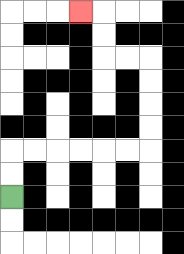{'start': '[0, 8]', 'end': '[3, 0]', 'path_directions': 'U,U,R,R,R,R,R,R,U,U,U,U,L,L,U,U,L', 'path_coordinates': '[[0, 8], [0, 7], [0, 6], [1, 6], [2, 6], [3, 6], [4, 6], [5, 6], [6, 6], [6, 5], [6, 4], [6, 3], [6, 2], [5, 2], [4, 2], [4, 1], [4, 0], [3, 0]]'}